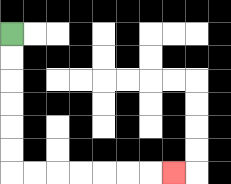{'start': '[0, 1]', 'end': '[7, 7]', 'path_directions': 'D,D,D,D,D,D,R,R,R,R,R,R,R', 'path_coordinates': '[[0, 1], [0, 2], [0, 3], [0, 4], [0, 5], [0, 6], [0, 7], [1, 7], [2, 7], [3, 7], [4, 7], [5, 7], [6, 7], [7, 7]]'}